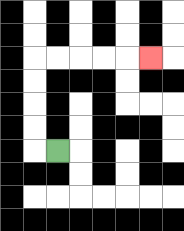{'start': '[2, 6]', 'end': '[6, 2]', 'path_directions': 'L,U,U,U,U,R,R,R,R,R', 'path_coordinates': '[[2, 6], [1, 6], [1, 5], [1, 4], [1, 3], [1, 2], [2, 2], [3, 2], [4, 2], [5, 2], [6, 2]]'}